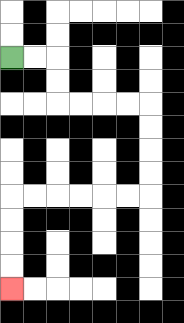{'start': '[0, 2]', 'end': '[0, 12]', 'path_directions': 'R,R,D,D,R,R,R,R,D,D,D,D,L,L,L,L,L,L,D,D,D,D', 'path_coordinates': '[[0, 2], [1, 2], [2, 2], [2, 3], [2, 4], [3, 4], [4, 4], [5, 4], [6, 4], [6, 5], [6, 6], [6, 7], [6, 8], [5, 8], [4, 8], [3, 8], [2, 8], [1, 8], [0, 8], [0, 9], [0, 10], [0, 11], [0, 12]]'}